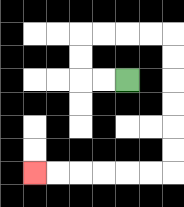{'start': '[5, 3]', 'end': '[1, 7]', 'path_directions': 'L,L,U,U,R,R,R,R,D,D,D,D,D,D,L,L,L,L,L,L', 'path_coordinates': '[[5, 3], [4, 3], [3, 3], [3, 2], [3, 1], [4, 1], [5, 1], [6, 1], [7, 1], [7, 2], [7, 3], [7, 4], [7, 5], [7, 6], [7, 7], [6, 7], [5, 7], [4, 7], [3, 7], [2, 7], [1, 7]]'}